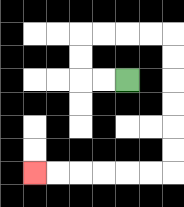{'start': '[5, 3]', 'end': '[1, 7]', 'path_directions': 'L,L,U,U,R,R,R,R,D,D,D,D,D,D,L,L,L,L,L,L', 'path_coordinates': '[[5, 3], [4, 3], [3, 3], [3, 2], [3, 1], [4, 1], [5, 1], [6, 1], [7, 1], [7, 2], [7, 3], [7, 4], [7, 5], [7, 6], [7, 7], [6, 7], [5, 7], [4, 7], [3, 7], [2, 7], [1, 7]]'}